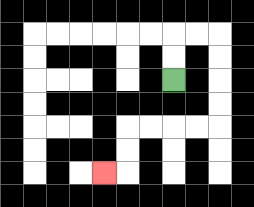{'start': '[7, 3]', 'end': '[4, 7]', 'path_directions': 'U,U,R,R,D,D,D,D,L,L,L,L,D,D,L', 'path_coordinates': '[[7, 3], [7, 2], [7, 1], [8, 1], [9, 1], [9, 2], [9, 3], [9, 4], [9, 5], [8, 5], [7, 5], [6, 5], [5, 5], [5, 6], [5, 7], [4, 7]]'}